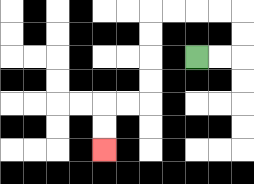{'start': '[8, 2]', 'end': '[4, 6]', 'path_directions': 'R,R,U,U,L,L,L,L,D,D,D,D,L,L,D,D', 'path_coordinates': '[[8, 2], [9, 2], [10, 2], [10, 1], [10, 0], [9, 0], [8, 0], [7, 0], [6, 0], [6, 1], [6, 2], [6, 3], [6, 4], [5, 4], [4, 4], [4, 5], [4, 6]]'}